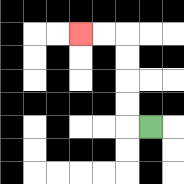{'start': '[6, 5]', 'end': '[3, 1]', 'path_directions': 'L,U,U,U,U,L,L', 'path_coordinates': '[[6, 5], [5, 5], [5, 4], [5, 3], [5, 2], [5, 1], [4, 1], [3, 1]]'}